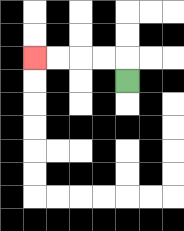{'start': '[5, 3]', 'end': '[1, 2]', 'path_directions': 'U,L,L,L,L', 'path_coordinates': '[[5, 3], [5, 2], [4, 2], [3, 2], [2, 2], [1, 2]]'}